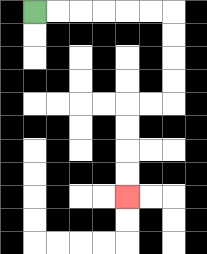{'start': '[1, 0]', 'end': '[5, 8]', 'path_directions': 'R,R,R,R,R,R,D,D,D,D,L,L,D,D,D,D', 'path_coordinates': '[[1, 0], [2, 0], [3, 0], [4, 0], [5, 0], [6, 0], [7, 0], [7, 1], [7, 2], [7, 3], [7, 4], [6, 4], [5, 4], [5, 5], [5, 6], [5, 7], [5, 8]]'}